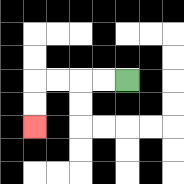{'start': '[5, 3]', 'end': '[1, 5]', 'path_directions': 'L,L,L,L,D,D', 'path_coordinates': '[[5, 3], [4, 3], [3, 3], [2, 3], [1, 3], [1, 4], [1, 5]]'}